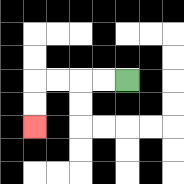{'start': '[5, 3]', 'end': '[1, 5]', 'path_directions': 'L,L,L,L,D,D', 'path_coordinates': '[[5, 3], [4, 3], [3, 3], [2, 3], [1, 3], [1, 4], [1, 5]]'}